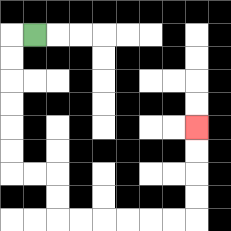{'start': '[1, 1]', 'end': '[8, 5]', 'path_directions': 'L,D,D,D,D,D,D,R,R,D,D,R,R,R,R,R,R,U,U,U,U', 'path_coordinates': '[[1, 1], [0, 1], [0, 2], [0, 3], [0, 4], [0, 5], [0, 6], [0, 7], [1, 7], [2, 7], [2, 8], [2, 9], [3, 9], [4, 9], [5, 9], [6, 9], [7, 9], [8, 9], [8, 8], [8, 7], [8, 6], [8, 5]]'}